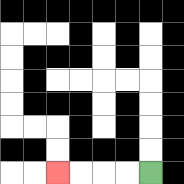{'start': '[6, 7]', 'end': '[2, 7]', 'path_directions': 'L,L,L,L', 'path_coordinates': '[[6, 7], [5, 7], [4, 7], [3, 7], [2, 7]]'}